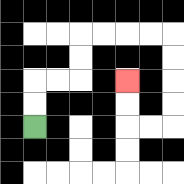{'start': '[1, 5]', 'end': '[5, 3]', 'path_directions': 'U,U,R,R,U,U,R,R,R,R,D,D,D,D,L,L,U,U', 'path_coordinates': '[[1, 5], [1, 4], [1, 3], [2, 3], [3, 3], [3, 2], [3, 1], [4, 1], [5, 1], [6, 1], [7, 1], [7, 2], [7, 3], [7, 4], [7, 5], [6, 5], [5, 5], [5, 4], [5, 3]]'}